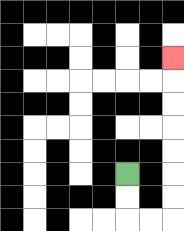{'start': '[5, 7]', 'end': '[7, 2]', 'path_directions': 'D,D,R,R,U,U,U,U,U,U,U', 'path_coordinates': '[[5, 7], [5, 8], [5, 9], [6, 9], [7, 9], [7, 8], [7, 7], [7, 6], [7, 5], [7, 4], [7, 3], [7, 2]]'}